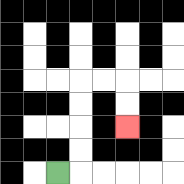{'start': '[2, 7]', 'end': '[5, 5]', 'path_directions': 'R,U,U,U,U,R,R,D,D', 'path_coordinates': '[[2, 7], [3, 7], [3, 6], [3, 5], [3, 4], [3, 3], [4, 3], [5, 3], [5, 4], [5, 5]]'}